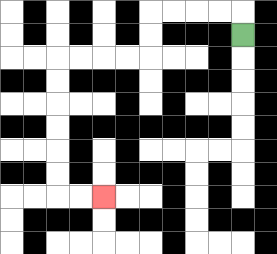{'start': '[10, 1]', 'end': '[4, 8]', 'path_directions': 'U,L,L,L,L,D,D,L,L,L,L,D,D,D,D,D,D,R,R', 'path_coordinates': '[[10, 1], [10, 0], [9, 0], [8, 0], [7, 0], [6, 0], [6, 1], [6, 2], [5, 2], [4, 2], [3, 2], [2, 2], [2, 3], [2, 4], [2, 5], [2, 6], [2, 7], [2, 8], [3, 8], [4, 8]]'}